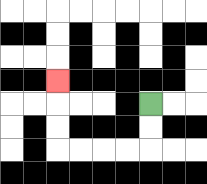{'start': '[6, 4]', 'end': '[2, 3]', 'path_directions': 'D,D,L,L,L,L,U,U,U', 'path_coordinates': '[[6, 4], [6, 5], [6, 6], [5, 6], [4, 6], [3, 6], [2, 6], [2, 5], [2, 4], [2, 3]]'}